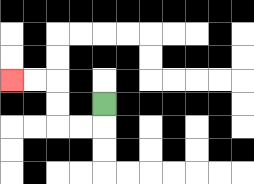{'start': '[4, 4]', 'end': '[0, 3]', 'path_directions': 'D,L,L,U,U,L,L', 'path_coordinates': '[[4, 4], [4, 5], [3, 5], [2, 5], [2, 4], [2, 3], [1, 3], [0, 3]]'}